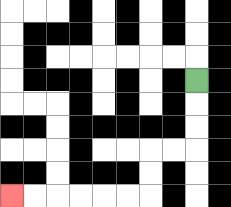{'start': '[8, 3]', 'end': '[0, 8]', 'path_directions': 'D,D,D,L,L,D,D,L,L,L,L,L,L', 'path_coordinates': '[[8, 3], [8, 4], [8, 5], [8, 6], [7, 6], [6, 6], [6, 7], [6, 8], [5, 8], [4, 8], [3, 8], [2, 8], [1, 8], [0, 8]]'}